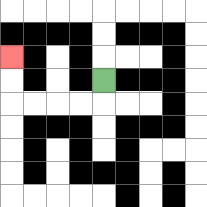{'start': '[4, 3]', 'end': '[0, 2]', 'path_directions': 'D,L,L,L,L,U,U', 'path_coordinates': '[[4, 3], [4, 4], [3, 4], [2, 4], [1, 4], [0, 4], [0, 3], [0, 2]]'}